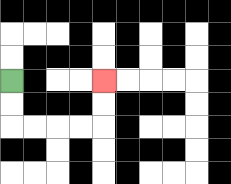{'start': '[0, 3]', 'end': '[4, 3]', 'path_directions': 'D,D,R,R,R,R,U,U', 'path_coordinates': '[[0, 3], [0, 4], [0, 5], [1, 5], [2, 5], [3, 5], [4, 5], [4, 4], [4, 3]]'}